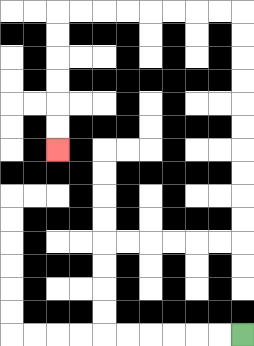{'start': '[10, 14]', 'end': '[2, 6]', 'path_directions': 'L,L,L,L,L,L,U,U,U,U,R,R,R,R,R,R,U,U,U,U,U,U,U,U,U,U,L,L,L,L,L,L,L,L,D,D,D,D,D,D', 'path_coordinates': '[[10, 14], [9, 14], [8, 14], [7, 14], [6, 14], [5, 14], [4, 14], [4, 13], [4, 12], [4, 11], [4, 10], [5, 10], [6, 10], [7, 10], [8, 10], [9, 10], [10, 10], [10, 9], [10, 8], [10, 7], [10, 6], [10, 5], [10, 4], [10, 3], [10, 2], [10, 1], [10, 0], [9, 0], [8, 0], [7, 0], [6, 0], [5, 0], [4, 0], [3, 0], [2, 0], [2, 1], [2, 2], [2, 3], [2, 4], [2, 5], [2, 6]]'}